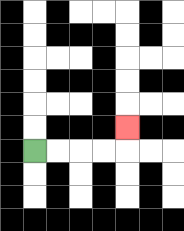{'start': '[1, 6]', 'end': '[5, 5]', 'path_directions': 'R,R,R,R,U', 'path_coordinates': '[[1, 6], [2, 6], [3, 6], [4, 6], [5, 6], [5, 5]]'}